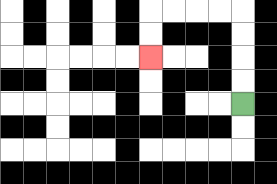{'start': '[10, 4]', 'end': '[6, 2]', 'path_directions': 'U,U,U,U,L,L,L,L,D,D', 'path_coordinates': '[[10, 4], [10, 3], [10, 2], [10, 1], [10, 0], [9, 0], [8, 0], [7, 0], [6, 0], [6, 1], [6, 2]]'}